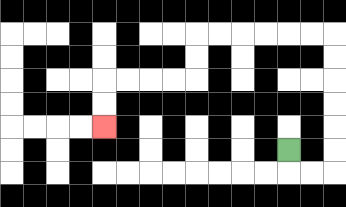{'start': '[12, 6]', 'end': '[4, 5]', 'path_directions': 'D,R,R,U,U,U,U,U,U,L,L,L,L,L,L,D,D,L,L,L,L,D,D', 'path_coordinates': '[[12, 6], [12, 7], [13, 7], [14, 7], [14, 6], [14, 5], [14, 4], [14, 3], [14, 2], [14, 1], [13, 1], [12, 1], [11, 1], [10, 1], [9, 1], [8, 1], [8, 2], [8, 3], [7, 3], [6, 3], [5, 3], [4, 3], [4, 4], [4, 5]]'}